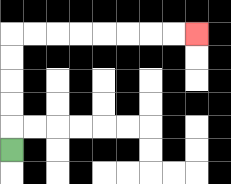{'start': '[0, 6]', 'end': '[8, 1]', 'path_directions': 'U,U,U,U,U,R,R,R,R,R,R,R,R', 'path_coordinates': '[[0, 6], [0, 5], [0, 4], [0, 3], [0, 2], [0, 1], [1, 1], [2, 1], [3, 1], [4, 1], [5, 1], [6, 1], [7, 1], [8, 1]]'}